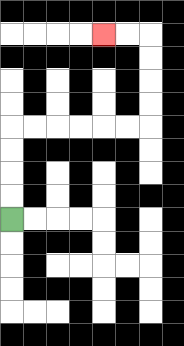{'start': '[0, 9]', 'end': '[4, 1]', 'path_directions': 'U,U,U,U,R,R,R,R,R,R,U,U,U,U,L,L', 'path_coordinates': '[[0, 9], [0, 8], [0, 7], [0, 6], [0, 5], [1, 5], [2, 5], [3, 5], [4, 5], [5, 5], [6, 5], [6, 4], [6, 3], [6, 2], [6, 1], [5, 1], [4, 1]]'}